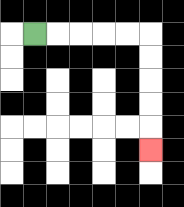{'start': '[1, 1]', 'end': '[6, 6]', 'path_directions': 'R,R,R,R,R,D,D,D,D,D', 'path_coordinates': '[[1, 1], [2, 1], [3, 1], [4, 1], [5, 1], [6, 1], [6, 2], [6, 3], [6, 4], [6, 5], [6, 6]]'}